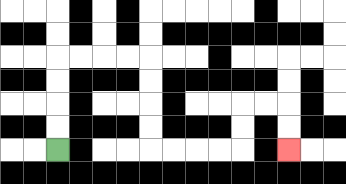{'start': '[2, 6]', 'end': '[12, 6]', 'path_directions': 'U,U,U,U,R,R,R,R,D,D,D,D,R,R,R,R,U,U,R,R,D,D', 'path_coordinates': '[[2, 6], [2, 5], [2, 4], [2, 3], [2, 2], [3, 2], [4, 2], [5, 2], [6, 2], [6, 3], [6, 4], [6, 5], [6, 6], [7, 6], [8, 6], [9, 6], [10, 6], [10, 5], [10, 4], [11, 4], [12, 4], [12, 5], [12, 6]]'}